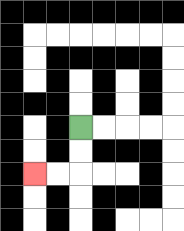{'start': '[3, 5]', 'end': '[1, 7]', 'path_directions': 'D,D,L,L', 'path_coordinates': '[[3, 5], [3, 6], [3, 7], [2, 7], [1, 7]]'}